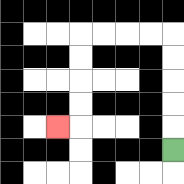{'start': '[7, 6]', 'end': '[2, 5]', 'path_directions': 'U,U,U,U,U,L,L,L,L,D,D,D,D,L', 'path_coordinates': '[[7, 6], [7, 5], [7, 4], [7, 3], [7, 2], [7, 1], [6, 1], [5, 1], [4, 1], [3, 1], [3, 2], [3, 3], [3, 4], [3, 5], [2, 5]]'}